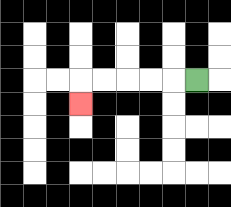{'start': '[8, 3]', 'end': '[3, 4]', 'path_directions': 'L,L,L,L,L,D', 'path_coordinates': '[[8, 3], [7, 3], [6, 3], [5, 3], [4, 3], [3, 3], [3, 4]]'}